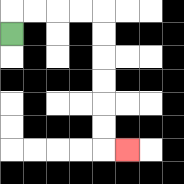{'start': '[0, 1]', 'end': '[5, 6]', 'path_directions': 'U,R,R,R,R,D,D,D,D,D,D,R', 'path_coordinates': '[[0, 1], [0, 0], [1, 0], [2, 0], [3, 0], [4, 0], [4, 1], [4, 2], [4, 3], [4, 4], [4, 5], [4, 6], [5, 6]]'}